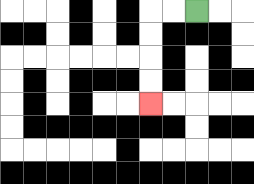{'start': '[8, 0]', 'end': '[6, 4]', 'path_directions': 'L,L,D,D,D,D', 'path_coordinates': '[[8, 0], [7, 0], [6, 0], [6, 1], [6, 2], [6, 3], [6, 4]]'}